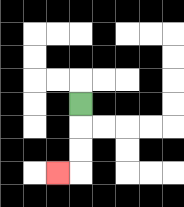{'start': '[3, 4]', 'end': '[2, 7]', 'path_directions': 'D,D,D,L', 'path_coordinates': '[[3, 4], [3, 5], [3, 6], [3, 7], [2, 7]]'}